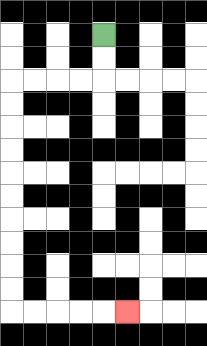{'start': '[4, 1]', 'end': '[5, 13]', 'path_directions': 'D,D,L,L,L,L,D,D,D,D,D,D,D,D,D,D,R,R,R,R,R', 'path_coordinates': '[[4, 1], [4, 2], [4, 3], [3, 3], [2, 3], [1, 3], [0, 3], [0, 4], [0, 5], [0, 6], [0, 7], [0, 8], [0, 9], [0, 10], [0, 11], [0, 12], [0, 13], [1, 13], [2, 13], [3, 13], [4, 13], [5, 13]]'}